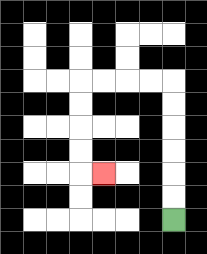{'start': '[7, 9]', 'end': '[4, 7]', 'path_directions': 'U,U,U,U,U,U,L,L,L,L,D,D,D,D,R', 'path_coordinates': '[[7, 9], [7, 8], [7, 7], [7, 6], [7, 5], [7, 4], [7, 3], [6, 3], [5, 3], [4, 3], [3, 3], [3, 4], [3, 5], [3, 6], [3, 7], [4, 7]]'}